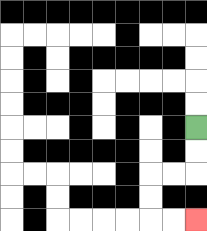{'start': '[8, 5]', 'end': '[8, 9]', 'path_directions': 'D,D,L,L,D,D,R,R', 'path_coordinates': '[[8, 5], [8, 6], [8, 7], [7, 7], [6, 7], [6, 8], [6, 9], [7, 9], [8, 9]]'}